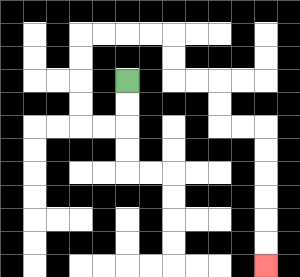{'start': '[5, 3]', 'end': '[11, 11]', 'path_directions': 'D,D,L,L,U,U,U,U,R,R,R,R,D,D,R,R,D,D,R,R,D,D,D,D,D,D', 'path_coordinates': '[[5, 3], [5, 4], [5, 5], [4, 5], [3, 5], [3, 4], [3, 3], [3, 2], [3, 1], [4, 1], [5, 1], [6, 1], [7, 1], [7, 2], [7, 3], [8, 3], [9, 3], [9, 4], [9, 5], [10, 5], [11, 5], [11, 6], [11, 7], [11, 8], [11, 9], [11, 10], [11, 11]]'}